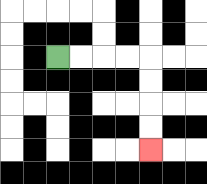{'start': '[2, 2]', 'end': '[6, 6]', 'path_directions': 'R,R,R,R,D,D,D,D', 'path_coordinates': '[[2, 2], [3, 2], [4, 2], [5, 2], [6, 2], [6, 3], [6, 4], [6, 5], [6, 6]]'}